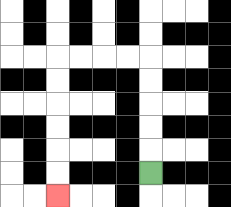{'start': '[6, 7]', 'end': '[2, 8]', 'path_directions': 'U,U,U,U,U,L,L,L,L,D,D,D,D,D,D', 'path_coordinates': '[[6, 7], [6, 6], [6, 5], [6, 4], [6, 3], [6, 2], [5, 2], [4, 2], [3, 2], [2, 2], [2, 3], [2, 4], [2, 5], [2, 6], [2, 7], [2, 8]]'}